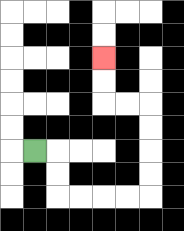{'start': '[1, 6]', 'end': '[4, 2]', 'path_directions': 'R,D,D,R,R,R,R,U,U,U,U,L,L,U,U', 'path_coordinates': '[[1, 6], [2, 6], [2, 7], [2, 8], [3, 8], [4, 8], [5, 8], [6, 8], [6, 7], [6, 6], [6, 5], [6, 4], [5, 4], [4, 4], [4, 3], [4, 2]]'}